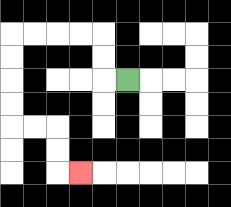{'start': '[5, 3]', 'end': '[3, 7]', 'path_directions': 'L,U,U,L,L,L,L,D,D,D,D,R,R,D,D,R', 'path_coordinates': '[[5, 3], [4, 3], [4, 2], [4, 1], [3, 1], [2, 1], [1, 1], [0, 1], [0, 2], [0, 3], [0, 4], [0, 5], [1, 5], [2, 5], [2, 6], [2, 7], [3, 7]]'}